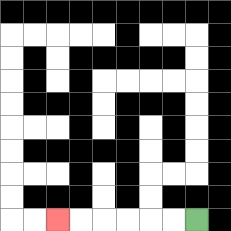{'start': '[8, 9]', 'end': '[2, 9]', 'path_directions': 'L,L,L,L,L,L', 'path_coordinates': '[[8, 9], [7, 9], [6, 9], [5, 9], [4, 9], [3, 9], [2, 9]]'}